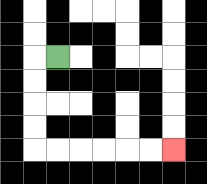{'start': '[2, 2]', 'end': '[7, 6]', 'path_directions': 'L,D,D,D,D,R,R,R,R,R,R', 'path_coordinates': '[[2, 2], [1, 2], [1, 3], [1, 4], [1, 5], [1, 6], [2, 6], [3, 6], [4, 6], [5, 6], [6, 6], [7, 6]]'}